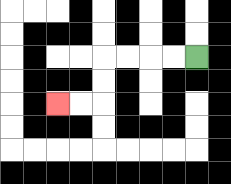{'start': '[8, 2]', 'end': '[2, 4]', 'path_directions': 'L,L,L,L,D,D,L,L', 'path_coordinates': '[[8, 2], [7, 2], [6, 2], [5, 2], [4, 2], [4, 3], [4, 4], [3, 4], [2, 4]]'}